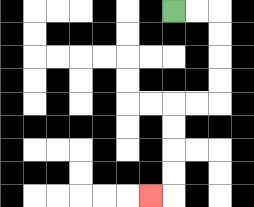{'start': '[7, 0]', 'end': '[6, 8]', 'path_directions': 'R,R,D,D,D,D,L,L,D,D,D,D,L', 'path_coordinates': '[[7, 0], [8, 0], [9, 0], [9, 1], [9, 2], [9, 3], [9, 4], [8, 4], [7, 4], [7, 5], [7, 6], [7, 7], [7, 8], [6, 8]]'}